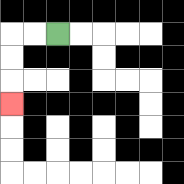{'start': '[2, 1]', 'end': '[0, 4]', 'path_directions': 'L,L,D,D,D', 'path_coordinates': '[[2, 1], [1, 1], [0, 1], [0, 2], [0, 3], [0, 4]]'}